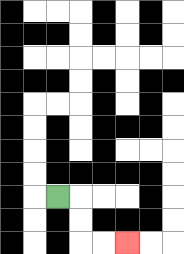{'start': '[2, 8]', 'end': '[5, 10]', 'path_directions': 'R,D,D,R,R', 'path_coordinates': '[[2, 8], [3, 8], [3, 9], [3, 10], [4, 10], [5, 10]]'}